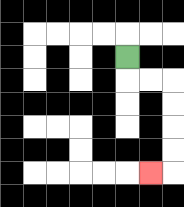{'start': '[5, 2]', 'end': '[6, 7]', 'path_directions': 'D,R,R,D,D,D,D,L', 'path_coordinates': '[[5, 2], [5, 3], [6, 3], [7, 3], [7, 4], [7, 5], [7, 6], [7, 7], [6, 7]]'}